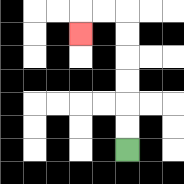{'start': '[5, 6]', 'end': '[3, 1]', 'path_directions': 'U,U,U,U,U,U,L,L,D', 'path_coordinates': '[[5, 6], [5, 5], [5, 4], [5, 3], [5, 2], [5, 1], [5, 0], [4, 0], [3, 0], [3, 1]]'}